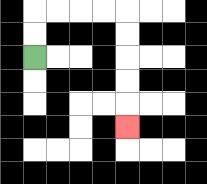{'start': '[1, 2]', 'end': '[5, 5]', 'path_directions': 'U,U,R,R,R,R,D,D,D,D,D', 'path_coordinates': '[[1, 2], [1, 1], [1, 0], [2, 0], [3, 0], [4, 0], [5, 0], [5, 1], [5, 2], [5, 3], [5, 4], [5, 5]]'}